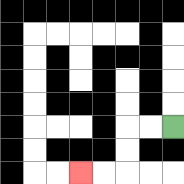{'start': '[7, 5]', 'end': '[3, 7]', 'path_directions': 'L,L,D,D,L,L', 'path_coordinates': '[[7, 5], [6, 5], [5, 5], [5, 6], [5, 7], [4, 7], [3, 7]]'}